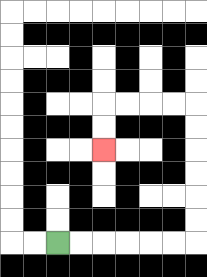{'start': '[2, 10]', 'end': '[4, 6]', 'path_directions': 'R,R,R,R,R,R,U,U,U,U,U,U,L,L,L,L,D,D', 'path_coordinates': '[[2, 10], [3, 10], [4, 10], [5, 10], [6, 10], [7, 10], [8, 10], [8, 9], [8, 8], [8, 7], [8, 6], [8, 5], [8, 4], [7, 4], [6, 4], [5, 4], [4, 4], [4, 5], [4, 6]]'}